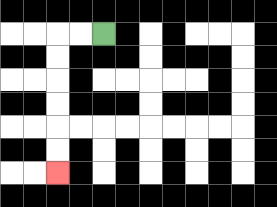{'start': '[4, 1]', 'end': '[2, 7]', 'path_directions': 'L,L,D,D,D,D,D,D', 'path_coordinates': '[[4, 1], [3, 1], [2, 1], [2, 2], [2, 3], [2, 4], [2, 5], [2, 6], [2, 7]]'}